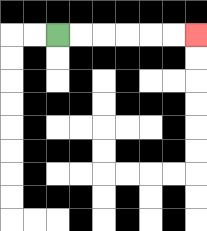{'start': '[2, 1]', 'end': '[8, 1]', 'path_directions': 'R,R,R,R,R,R', 'path_coordinates': '[[2, 1], [3, 1], [4, 1], [5, 1], [6, 1], [7, 1], [8, 1]]'}